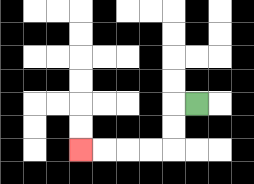{'start': '[8, 4]', 'end': '[3, 6]', 'path_directions': 'L,D,D,L,L,L,L', 'path_coordinates': '[[8, 4], [7, 4], [7, 5], [7, 6], [6, 6], [5, 6], [4, 6], [3, 6]]'}